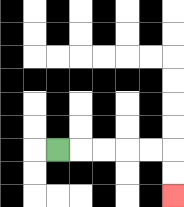{'start': '[2, 6]', 'end': '[7, 8]', 'path_directions': 'R,R,R,R,R,D,D', 'path_coordinates': '[[2, 6], [3, 6], [4, 6], [5, 6], [6, 6], [7, 6], [7, 7], [7, 8]]'}